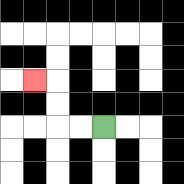{'start': '[4, 5]', 'end': '[1, 3]', 'path_directions': 'L,L,U,U,L', 'path_coordinates': '[[4, 5], [3, 5], [2, 5], [2, 4], [2, 3], [1, 3]]'}